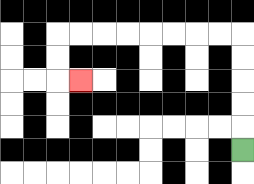{'start': '[10, 6]', 'end': '[3, 3]', 'path_directions': 'U,U,U,U,U,L,L,L,L,L,L,L,L,D,D,R', 'path_coordinates': '[[10, 6], [10, 5], [10, 4], [10, 3], [10, 2], [10, 1], [9, 1], [8, 1], [7, 1], [6, 1], [5, 1], [4, 1], [3, 1], [2, 1], [2, 2], [2, 3], [3, 3]]'}